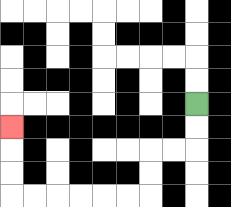{'start': '[8, 4]', 'end': '[0, 5]', 'path_directions': 'D,D,L,L,D,D,L,L,L,L,L,L,U,U,U', 'path_coordinates': '[[8, 4], [8, 5], [8, 6], [7, 6], [6, 6], [6, 7], [6, 8], [5, 8], [4, 8], [3, 8], [2, 8], [1, 8], [0, 8], [0, 7], [0, 6], [0, 5]]'}